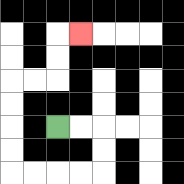{'start': '[2, 5]', 'end': '[3, 1]', 'path_directions': 'R,R,D,D,L,L,L,L,U,U,U,U,R,R,U,U,R', 'path_coordinates': '[[2, 5], [3, 5], [4, 5], [4, 6], [4, 7], [3, 7], [2, 7], [1, 7], [0, 7], [0, 6], [0, 5], [0, 4], [0, 3], [1, 3], [2, 3], [2, 2], [2, 1], [3, 1]]'}